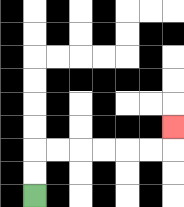{'start': '[1, 8]', 'end': '[7, 5]', 'path_directions': 'U,U,R,R,R,R,R,R,U', 'path_coordinates': '[[1, 8], [1, 7], [1, 6], [2, 6], [3, 6], [4, 6], [5, 6], [6, 6], [7, 6], [7, 5]]'}